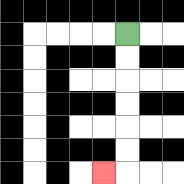{'start': '[5, 1]', 'end': '[4, 7]', 'path_directions': 'D,D,D,D,D,D,L', 'path_coordinates': '[[5, 1], [5, 2], [5, 3], [5, 4], [5, 5], [5, 6], [5, 7], [4, 7]]'}